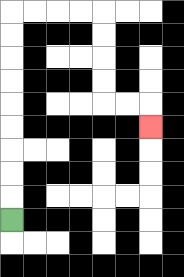{'start': '[0, 9]', 'end': '[6, 5]', 'path_directions': 'U,U,U,U,U,U,U,U,U,R,R,R,R,D,D,D,D,R,R,D', 'path_coordinates': '[[0, 9], [0, 8], [0, 7], [0, 6], [0, 5], [0, 4], [0, 3], [0, 2], [0, 1], [0, 0], [1, 0], [2, 0], [3, 0], [4, 0], [4, 1], [4, 2], [4, 3], [4, 4], [5, 4], [6, 4], [6, 5]]'}